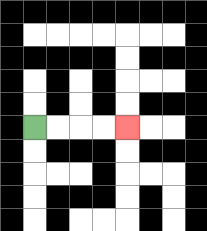{'start': '[1, 5]', 'end': '[5, 5]', 'path_directions': 'R,R,R,R', 'path_coordinates': '[[1, 5], [2, 5], [3, 5], [4, 5], [5, 5]]'}